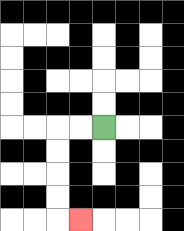{'start': '[4, 5]', 'end': '[3, 9]', 'path_directions': 'L,L,D,D,D,D,R', 'path_coordinates': '[[4, 5], [3, 5], [2, 5], [2, 6], [2, 7], [2, 8], [2, 9], [3, 9]]'}